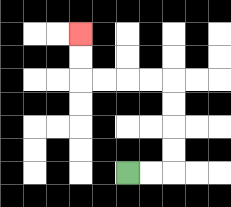{'start': '[5, 7]', 'end': '[3, 1]', 'path_directions': 'R,R,U,U,U,U,L,L,L,L,U,U', 'path_coordinates': '[[5, 7], [6, 7], [7, 7], [7, 6], [7, 5], [7, 4], [7, 3], [6, 3], [5, 3], [4, 3], [3, 3], [3, 2], [3, 1]]'}